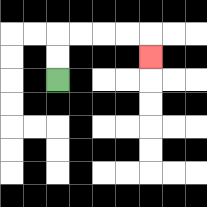{'start': '[2, 3]', 'end': '[6, 2]', 'path_directions': 'U,U,R,R,R,R,D', 'path_coordinates': '[[2, 3], [2, 2], [2, 1], [3, 1], [4, 1], [5, 1], [6, 1], [6, 2]]'}